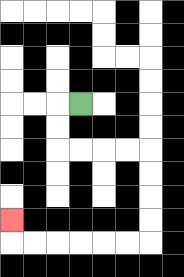{'start': '[3, 4]', 'end': '[0, 9]', 'path_directions': 'L,D,D,R,R,R,R,D,D,D,D,L,L,L,L,L,L,U', 'path_coordinates': '[[3, 4], [2, 4], [2, 5], [2, 6], [3, 6], [4, 6], [5, 6], [6, 6], [6, 7], [6, 8], [6, 9], [6, 10], [5, 10], [4, 10], [3, 10], [2, 10], [1, 10], [0, 10], [0, 9]]'}